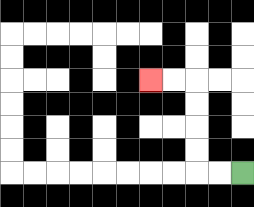{'start': '[10, 7]', 'end': '[6, 3]', 'path_directions': 'L,L,U,U,U,U,L,L', 'path_coordinates': '[[10, 7], [9, 7], [8, 7], [8, 6], [8, 5], [8, 4], [8, 3], [7, 3], [6, 3]]'}